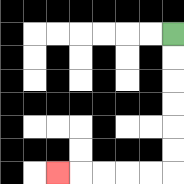{'start': '[7, 1]', 'end': '[2, 7]', 'path_directions': 'D,D,D,D,D,D,L,L,L,L,L', 'path_coordinates': '[[7, 1], [7, 2], [7, 3], [7, 4], [7, 5], [7, 6], [7, 7], [6, 7], [5, 7], [4, 7], [3, 7], [2, 7]]'}